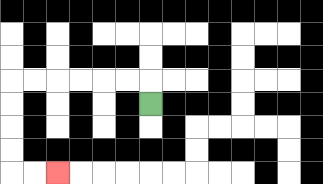{'start': '[6, 4]', 'end': '[2, 7]', 'path_directions': 'U,L,L,L,L,L,L,D,D,D,D,R,R', 'path_coordinates': '[[6, 4], [6, 3], [5, 3], [4, 3], [3, 3], [2, 3], [1, 3], [0, 3], [0, 4], [0, 5], [0, 6], [0, 7], [1, 7], [2, 7]]'}